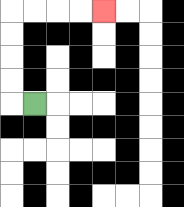{'start': '[1, 4]', 'end': '[4, 0]', 'path_directions': 'L,U,U,U,U,R,R,R,R', 'path_coordinates': '[[1, 4], [0, 4], [0, 3], [0, 2], [0, 1], [0, 0], [1, 0], [2, 0], [3, 0], [4, 0]]'}